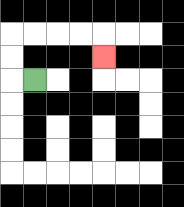{'start': '[1, 3]', 'end': '[4, 2]', 'path_directions': 'L,U,U,R,R,R,R,D', 'path_coordinates': '[[1, 3], [0, 3], [0, 2], [0, 1], [1, 1], [2, 1], [3, 1], [4, 1], [4, 2]]'}